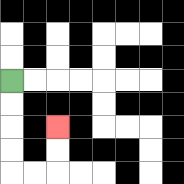{'start': '[0, 3]', 'end': '[2, 5]', 'path_directions': 'D,D,D,D,R,R,U,U', 'path_coordinates': '[[0, 3], [0, 4], [0, 5], [0, 6], [0, 7], [1, 7], [2, 7], [2, 6], [2, 5]]'}